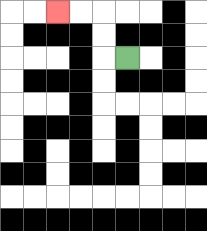{'start': '[5, 2]', 'end': '[2, 0]', 'path_directions': 'L,U,U,L,L', 'path_coordinates': '[[5, 2], [4, 2], [4, 1], [4, 0], [3, 0], [2, 0]]'}